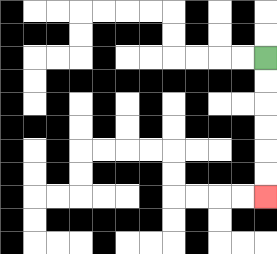{'start': '[11, 2]', 'end': '[11, 8]', 'path_directions': 'D,D,D,D,D,D', 'path_coordinates': '[[11, 2], [11, 3], [11, 4], [11, 5], [11, 6], [11, 7], [11, 8]]'}